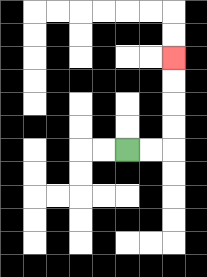{'start': '[5, 6]', 'end': '[7, 2]', 'path_directions': 'R,R,U,U,U,U', 'path_coordinates': '[[5, 6], [6, 6], [7, 6], [7, 5], [7, 4], [7, 3], [7, 2]]'}